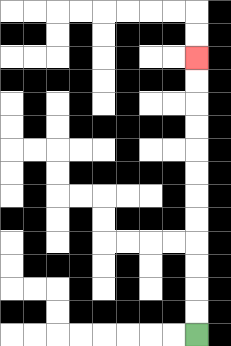{'start': '[8, 14]', 'end': '[8, 2]', 'path_directions': 'U,U,U,U,U,U,U,U,U,U,U,U', 'path_coordinates': '[[8, 14], [8, 13], [8, 12], [8, 11], [8, 10], [8, 9], [8, 8], [8, 7], [8, 6], [8, 5], [8, 4], [8, 3], [8, 2]]'}